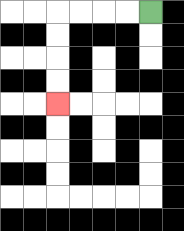{'start': '[6, 0]', 'end': '[2, 4]', 'path_directions': 'L,L,L,L,D,D,D,D', 'path_coordinates': '[[6, 0], [5, 0], [4, 0], [3, 0], [2, 0], [2, 1], [2, 2], [2, 3], [2, 4]]'}